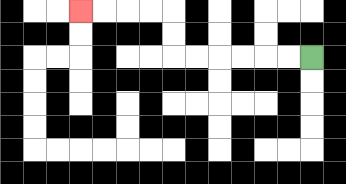{'start': '[13, 2]', 'end': '[3, 0]', 'path_directions': 'L,L,L,L,L,L,U,U,L,L,L,L', 'path_coordinates': '[[13, 2], [12, 2], [11, 2], [10, 2], [9, 2], [8, 2], [7, 2], [7, 1], [7, 0], [6, 0], [5, 0], [4, 0], [3, 0]]'}